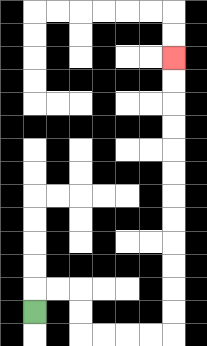{'start': '[1, 13]', 'end': '[7, 2]', 'path_directions': 'U,R,R,D,D,R,R,R,R,U,U,U,U,U,U,U,U,U,U,U,U', 'path_coordinates': '[[1, 13], [1, 12], [2, 12], [3, 12], [3, 13], [3, 14], [4, 14], [5, 14], [6, 14], [7, 14], [7, 13], [7, 12], [7, 11], [7, 10], [7, 9], [7, 8], [7, 7], [7, 6], [7, 5], [7, 4], [7, 3], [7, 2]]'}